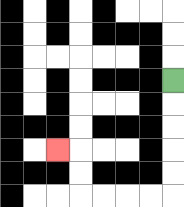{'start': '[7, 3]', 'end': '[2, 6]', 'path_directions': 'D,D,D,D,D,L,L,L,L,U,U,L', 'path_coordinates': '[[7, 3], [7, 4], [7, 5], [7, 6], [7, 7], [7, 8], [6, 8], [5, 8], [4, 8], [3, 8], [3, 7], [3, 6], [2, 6]]'}